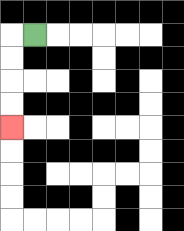{'start': '[1, 1]', 'end': '[0, 5]', 'path_directions': 'L,D,D,D,D', 'path_coordinates': '[[1, 1], [0, 1], [0, 2], [0, 3], [0, 4], [0, 5]]'}